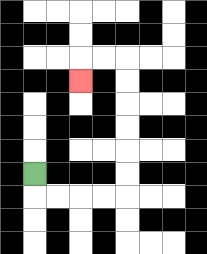{'start': '[1, 7]', 'end': '[3, 3]', 'path_directions': 'D,R,R,R,R,U,U,U,U,U,U,L,L,D', 'path_coordinates': '[[1, 7], [1, 8], [2, 8], [3, 8], [4, 8], [5, 8], [5, 7], [5, 6], [5, 5], [5, 4], [5, 3], [5, 2], [4, 2], [3, 2], [3, 3]]'}